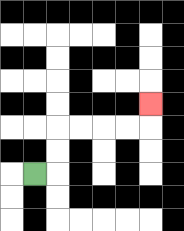{'start': '[1, 7]', 'end': '[6, 4]', 'path_directions': 'R,U,U,R,R,R,R,U', 'path_coordinates': '[[1, 7], [2, 7], [2, 6], [2, 5], [3, 5], [4, 5], [5, 5], [6, 5], [6, 4]]'}